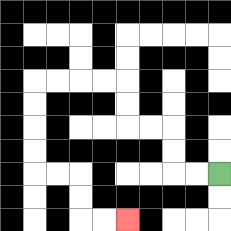{'start': '[9, 7]', 'end': '[5, 9]', 'path_directions': 'L,L,U,U,L,L,U,U,L,L,L,L,D,D,D,D,R,R,D,D,R,R', 'path_coordinates': '[[9, 7], [8, 7], [7, 7], [7, 6], [7, 5], [6, 5], [5, 5], [5, 4], [5, 3], [4, 3], [3, 3], [2, 3], [1, 3], [1, 4], [1, 5], [1, 6], [1, 7], [2, 7], [3, 7], [3, 8], [3, 9], [4, 9], [5, 9]]'}